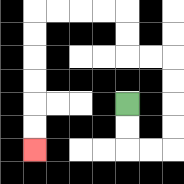{'start': '[5, 4]', 'end': '[1, 6]', 'path_directions': 'D,D,R,R,U,U,U,U,L,L,U,U,L,L,L,L,D,D,D,D,D,D', 'path_coordinates': '[[5, 4], [5, 5], [5, 6], [6, 6], [7, 6], [7, 5], [7, 4], [7, 3], [7, 2], [6, 2], [5, 2], [5, 1], [5, 0], [4, 0], [3, 0], [2, 0], [1, 0], [1, 1], [1, 2], [1, 3], [1, 4], [1, 5], [1, 6]]'}